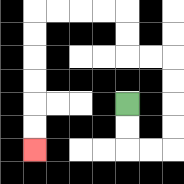{'start': '[5, 4]', 'end': '[1, 6]', 'path_directions': 'D,D,R,R,U,U,U,U,L,L,U,U,L,L,L,L,D,D,D,D,D,D', 'path_coordinates': '[[5, 4], [5, 5], [5, 6], [6, 6], [7, 6], [7, 5], [7, 4], [7, 3], [7, 2], [6, 2], [5, 2], [5, 1], [5, 0], [4, 0], [3, 0], [2, 0], [1, 0], [1, 1], [1, 2], [1, 3], [1, 4], [1, 5], [1, 6]]'}